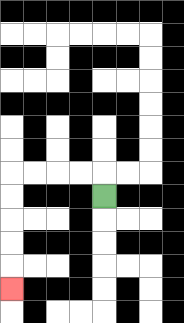{'start': '[4, 8]', 'end': '[0, 12]', 'path_directions': 'U,L,L,L,L,D,D,D,D,D', 'path_coordinates': '[[4, 8], [4, 7], [3, 7], [2, 7], [1, 7], [0, 7], [0, 8], [0, 9], [0, 10], [0, 11], [0, 12]]'}